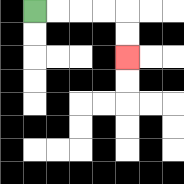{'start': '[1, 0]', 'end': '[5, 2]', 'path_directions': 'R,R,R,R,D,D', 'path_coordinates': '[[1, 0], [2, 0], [3, 0], [4, 0], [5, 0], [5, 1], [5, 2]]'}